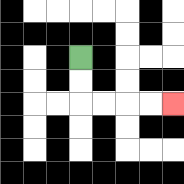{'start': '[3, 2]', 'end': '[7, 4]', 'path_directions': 'D,D,R,R,R,R', 'path_coordinates': '[[3, 2], [3, 3], [3, 4], [4, 4], [5, 4], [6, 4], [7, 4]]'}